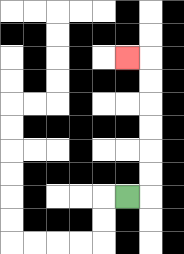{'start': '[5, 8]', 'end': '[5, 2]', 'path_directions': 'R,U,U,U,U,U,U,L', 'path_coordinates': '[[5, 8], [6, 8], [6, 7], [6, 6], [6, 5], [6, 4], [6, 3], [6, 2], [5, 2]]'}